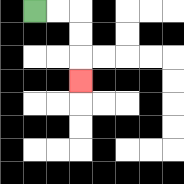{'start': '[1, 0]', 'end': '[3, 3]', 'path_directions': 'R,R,D,D,D', 'path_coordinates': '[[1, 0], [2, 0], [3, 0], [3, 1], [3, 2], [3, 3]]'}